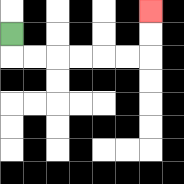{'start': '[0, 1]', 'end': '[6, 0]', 'path_directions': 'D,R,R,R,R,R,R,U,U', 'path_coordinates': '[[0, 1], [0, 2], [1, 2], [2, 2], [3, 2], [4, 2], [5, 2], [6, 2], [6, 1], [6, 0]]'}